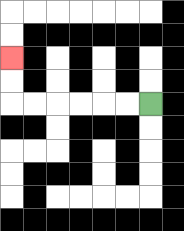{'start': '[6, 4]', 'end': '[0, 2]', 'path_directions': 'L,L,L,L,L,L,U,U', 'path_coordinates': '[[6, 4], [5, 4], [4, 4], [3, 4], [2, 4], [1, 4], [0, 4], [0, 3], [0, 2]]'}